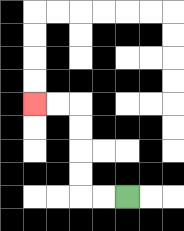{'start': '[5, 8]', 'end': '[1, 4]', 'path_directions': 'L,L,U,U,U,U,L,L', 'path_coordinates': '[[5, 8], [4, 8], [3, 8], [3, 7], [3, 6], [3, 5], [3, 4], [2, 4], [1, 4]]'}